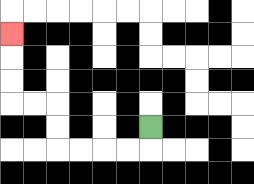{'start': '[6, 5]', 'end': '[0, 1]', 'path_directions': 'D,L,L,L,L,U,U,L,L,U,U,U', 'path_coordinates': '[[6, 5], [6, 6], [5, 6], [4, 6], [3, 6], [2, 6], [2, 5], [2, 4], [1, 4], [0, 4], [0, 3], [0, 2], [0, 1]]'}